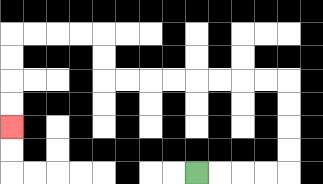{'start': '[8, 7]', 'end': '[0, 5]', 'path_directions': 'R,R,R,R,U,U,U,U,L,L,L,L,L,L,L,L,U,U,L,L,L,L,D,D,D,D', 'path_coordinates': '[[8, 7], [9, 7], [10, 7], [11, 7], [12, 7], [12, 6], [12, 5], [12, 4], [12, 3], [11, 3], [10, 3], [9, 3], [8, 3], [7, 3], [6, 3], [5, 3], [4, 3], [4, 2], [4, 1], [3, 1], [2, 1], [1, 1], [0, 1], [0, 2], [0, 3], [0, 4], [0, 5]]'}